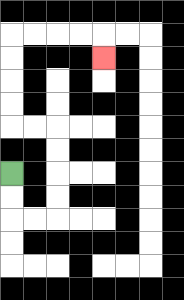{'start': '[0, 7]', 'end': '[4, 2]', 'path_directions': 'D,D,R,R,U,U,U,U,L,L,U,U,U,U,R,R,R,R,D', 'path_coordinates': '[[0, 7], [0, 8], [0, 9], [1, 9], [2, 9], [2, 8], [2, 7], [2, 6], [2, 5], [1, 5], [0, 5], [0, 4], [0, 3], [0, 2], [0, 1], [1, 1], [2, 1], [3, 1], [4, 1], [4, 2]]'}